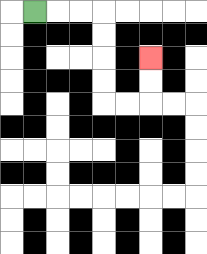{'start': '[1, 0]', 'end': '[6, 2]', 'path_directions': 'R,R,R,D,D,D,D,R,R,U,U', 'path_coordinates': '[[1, 0], [2, 0], [3, 0], [4, 0], [4, 1], [4, 2], [4, 3], [4, 4], [5, 4], [6, 4], [6, 3], [6, 2]]'}